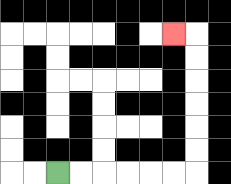{'start': '[2, 7]', 'end': '[7, 1]', 'path_directions': 'R,R,R,R,R,R,U,U,U,U,U,U,L', 'path_coordinates': '[[2, 7], [3, 7], [4, 7], [5, 7], [6, 7], [7, 7], [8, 7], [8, 6], [8, 5], [8, 4], [8, 3], [8, 2], [8, 1], [7, 1]]'}